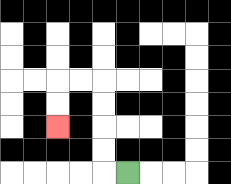{'start': '[5, 7]', 'end': '[2, 5]', 'path_directions': 'L,U,U,U,U,L,L,D,D', 'path_coordinates': '[[5, 7], [4, 7], [4, 6], [4, 5], [4, 4], [4, 3], [3, 3], [2, 3], [2, 4], [2, 5]]'}